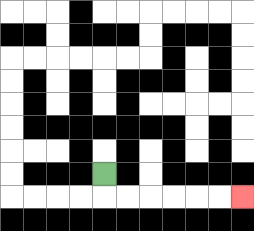{'start': '[4, 7]', 'end': '[10, 8]', 'path_directions': 'D,R,R,R,R,R,R', 'path_coordinates': '[[4, 7], [4, 8], [5, 8], [6, 8], [7, 8], [8, 8], [9, 8], [10, 8]]'}